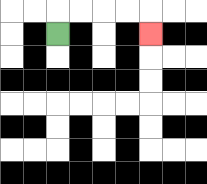{'start': '[2, 1]', 'end': '[6, 1]', 'path_directions': 'U,R,R,R,R,D', 'path_coordinates': '[[2, 1], [2, 0], [3, 0], [4, 0], [5, 0], [6, 0], [6, 1]]'}